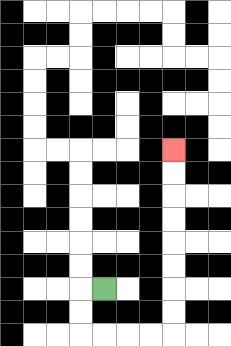{'start': '[4, 12]', 'end': '[7, 6]', 'path_directions': 'L,D,D,R,R,R,R,U,U,U,U,U,U,U,U', 'path_coordinates': '[[4, 12], [3, 12], [3, 13], [3, 14], [4, 14], [5, 14], [6, 14], [7, 14], [7, 13], [7, 12], [7, 11], [7, 10], [7, 9], [7, 8], [7, 7], [7, 6]]'}